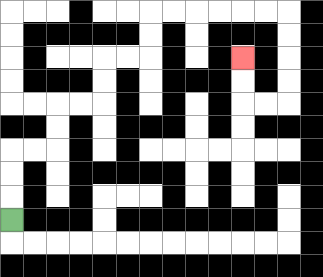{'start': '[0, 9]', 'end': '[10, 2]', 'path_directions': 'U,U,U,R,R,U,U,R,R,U,U,R,R,U,U,R,R,R,R,R,R,D,D,D,D,L,L,U,U', 'path_coordinates': '[[0, 9], [0, 8], [0, 7], [0, 6], [1, 6], [2, 6], [2, 5], [2, 4], [3, 4], [4, 4], [4, 3], [4, 2], [5, 2], [6, 2], [6, 1], [6, 0], [7, 0], [8, 0], [9, 0], [10, 0], [11, 0], [12, 0], [12, 1], [12, 2], [12, 3], [12, 4], [11, 4], [10, 4], [10, 3], [10, 2]]'}